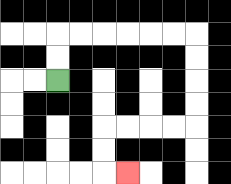{'start': '[2, 3]', 'end': '[5, 7]', 'path_directions': 'U,U,R,R,R,R,R,R,D,D,D,D,L,L,L,L,D,D,R', 'path_coordinates': '[[2, 3], [2, 2], [2, 1], [3, 1], [4, 1], [5, 1], [6, 1], [7, 1], [8, 1], [8, 2], [8, 3], [8, 4], [8, 5], [7, 5], [6, 5], [5, 5], [4, 5], [4, 6], [4, 7], [5, 7]]'}